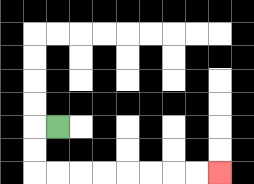{'start': '[2, 5]', 'end': '[9, 7]', 'path_directions': 'L,D,D,R,R,R,R,R,R,R,R', 'path_coordinates': '[[2, 5], [1, 5], [1, 6], [1, 7], [2, 7], [3, 7], [4, 7], [5, 7], [6, 7], [7, 7], [8, 7], [9, 7]]'}